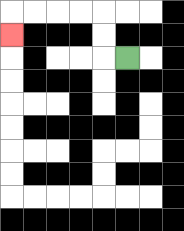{'start': '[5, 2]', 'end': '[0, 1]', 'path_directions': 'L,U,U,L,L,L,L,D', 'path_coordinates': '[[5, 2], [4, 2], [4, 1], [4, 0], [3, 0], [2, 0], [1, 0], [0, 0], [0, 1]]'}